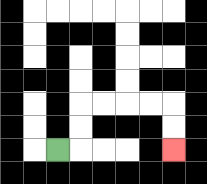{'start': '[2, 6]', 'end': '[7, 6]', 'path_directions': 'R,U,U,R,R,R,R,D,D', 'path_coordinates': '[[2, 6], [3, 6], [3, 5], [3, 4], [4, 4], [5, 4], [6, 4], [7, 4], [7, 5], [7, 6]]'}